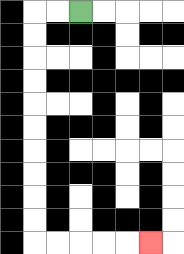{'start': '[3, 0]', 'end': '[6, 10]', 'path_directions': 'L,L,D,D,D,D,D,D,D,D,D,D,R,R,R,R,R', 'path_coordinates': '[[3, 0], [2, 0], [1, 0], [1, 1], [1, 2], [1, 3], [1, 4], [1, 5], [1, 6], [1, 7], [1, 8], [1, 9], [1, 10], [2, 10], [3, 10], [4, 10], [5, 10], [6, 10]]'}